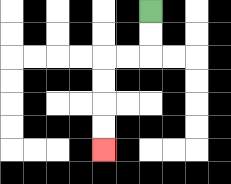{'start': '[6, 0]', 'end': '[4, 6]', 'path_directions': 'D,D,L,L,D,D,D,D', 'path_coordinates': '[[6, 0], [6, 1], [6, 2], [5, 2], [4, 2], [4, 3], [4, 4], [4, 5], [4, 6]]'}